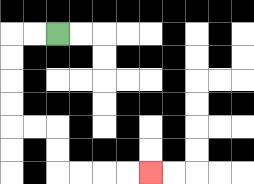{'start': '[2, 1]', 'end': '[6, 7]', 'path_directions': 'L,L,D,D,D,D,R,R,D,D,R,R,R,R', 'path_coordinates': '[[2, 1], [1, 1], [0, 1], [0, 2], [0, 3], [0, 4], [0, 5], [1, 5], [2, 5], [2, 6], [2, 7], [3, 7], [4, 7], [5, 7], [6, 7]]'}